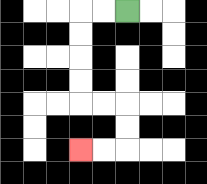{'start': '[5, 0]', 'end': '[3, 6]', 'path_directions': 'L,L,D,D,D,D,R,R,D,D,L,L', 'path_coordinates': '[[5, 0], [4, 0], [3, 0], [3, 1], [3, 2], [3, 3], [3, 4], [4, 4], [5, 4], [5, 5], [5, 6], [4, 6], [3, 6]]'}